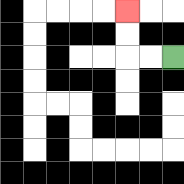{'start': '[7, 2]', 'end': '[5, 0]', 'path_directions': 'L,L,U,U', 'path_coordinates': '[[7, 2], [6, 2], [5, 2], [5, 1], [5, 0]]'}